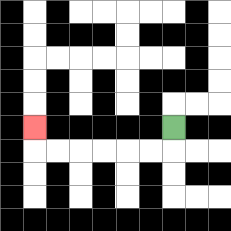{'start': '[7, 5]', 'end': '[1, 5]', 'path_directions': 'D,L,L,L,L,L,L,U', 'path_coordinates': '[[7, 5], [7, 6], [6, 6], [5, 6], [4, 6], [3, 6], [2, 6], [1, 6], [1, 5]]'}